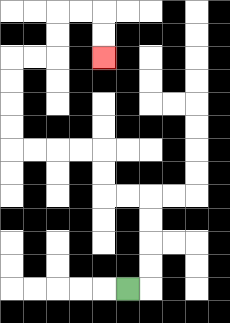{'start': '[5, 12]', 'end': '[4, 2]', 'path_directions': 'R,U,U,U,U,L,L,U,U,L,L,L,L,U,U,U,U,R,R,U,U,R,R,D,D', 'path_coordinates': '[[5, 12], [6, 12], [6, 11], [6, 10], [6, 9], [6, 8], [5, 8], [4, 8], [4, 7], [4, 6], [3, 6], [2, 6], [1, 6], [0, 6], [0, 5], [0, 4], [0, 3], [0, 2], [1, 2], [2, 2], [2, 1], [2, 0], [3, 0], [4, 0], [4, 1], [4, 2]]'}